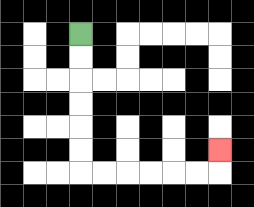{'start': '[3, 1]', 'end': '[9, 6]', 'path_directions': 'D,D,D,D,D,D,R,R,R,R,R,R,U', 'path_coordinates': '[[3, 1], [3, 2], [3, 3], [3, 4], [3, 5], [3, 6], [3, 7], [4, 7], [5, 7], [6, 7], [7, 7], [8, 7], [9, 7], [9, 6]]'}